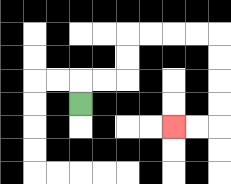{'start': '[3, 4]', 'end': '[7, 5]', 'path_directions': 'U,R,R,U,U,R,R,R,R,D,D,D,D,L,L', 'path_coordinates': '[[3, 4], [3, 3], [4, 3], [5, 3], [5, 2], [5, 1], [6, 1], [7, 1], [8, 1], [9, 1], [9, 2], [9, 3], [9, 4], [9, 5], [8, 5], [7, 5]]'}